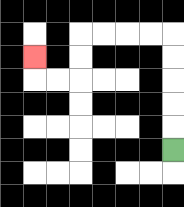{'start': '[7, 6]', 'end': '[1, 2]', 'path_directions': 'U,U,U,U,U,L,L,L,L,D,D,L,L,U', 'path_coordinates': '[[7, 6], [7, 5], [7, 4], [7, 3], [7, 2], [7, 1], [6, 1], [5, 1], [4, 1], [3, 1], [3, 2], [3, 3], [2, 3], [1, 3], [1, 2]]'}